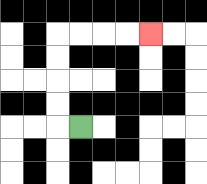{'start': '[3, 5]', 'end': '[6, 1]', 'path_directions': 'L,U,U,U,U,R,R,R,R', 'path_coordinates': '[[3, 5], [2, 5], [2, 4], [2, 3], [2, 2], [2, 1], [3, 1], [4, 1], [5, 1], [6, 1]]'}